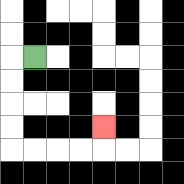{'start': '[1, 2]', 'end': '[4, 5]', 'path_directions': 'L,D,D,D,D,R,R,R,R,U', 'path_coordinates': '[[1, 2], [0, 2], [0, 3], [0, 4], [0, 5], [0, 6], [1, 6], [2, 6], [3, 6], [4, 6], [4, 5]]'}